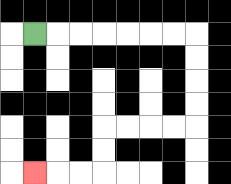{'start': '[1, 1]', 'end': '[1, 7]', 'path_directions': 'R,R,R,R,R,R,R,D,D,D,D,L,L,L,L,D,D,L,L,L', 'path_coordinates': '[[1, 1], [2, 1], [3, 1], [4, 1], [5, 1], [6, 1], [7, 1], [8, 1], [8, 2], [8, 3], [8, 4], [8, 5], [7, 5], [6, 5], [5, 5], [4, 5], [4, 6], [4, 7], [3, 7], [2, 7], [1, 7]]'}